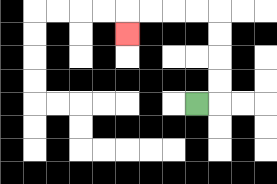{'start': '[8, 4]', 'end': '[5, 1]', 'path_directions': 'R,U,U,U,U,L,L,L,L,D', 'path_coordinates': '[[8, 4], [9, 4], [9, 3], [9, 2], [9, 1], [9, 0], [8, 0], [7, 0], [6, 0], [5, 0], [5, 1]]'}